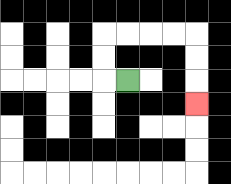{'start': '[5, 3]', 'end': '[8, 4]', 'path_directions': 'L,U,U,R,R,R,R,D,D,D', 'path_coordinates': '[[5, 3], [4, 3], [4, 2], [4, 1], [5, 1], [6, 1], [7, 1], [8, 1], [8, 2], [8, 3], [8, 4]]'}